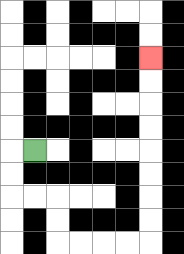{'start': '[1, 6]', 'end': '[6, 2]', 'path_directions': 'L,D,D,R,R,D,D,R,R,R,R,U,U,U,U,U,U,U,U', 'path_coordinates': '[[1, 6], [0, 6], [0, 7], [0, 8], [1, 8], [2, 8], [2, 9], [2, 10], [3, 10], [4, 10], [5, 10], [6, 10], [6, 9], [6, 8], [6, 7], [6, 6], [6, 5], [6, 4], [6, 3], [6, 2]]'}